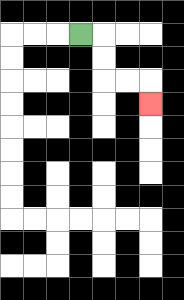{'start': '[3, 1]', 'end': '[6, 4]', 'path_directions': 'R,D,D,R,R,D', 'path_coordinates': '[[3, 1], [4, 1], [4, 2], [4, 3], [5, 3], [6, 3], [6, 4]]'}